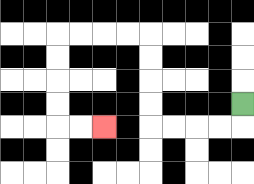{'start': '[10, 4]', 'end': '[4, 5]', 'path_directions': 'D,L,L,L,L,U,U,U,U,L,L,L,L,D,D,D,D,R,R', 'path_coordinates': '[[10, 4], [10, 5], [9, 5], [8, 5], [7, 5], [6, 5], [6, 4], [6, 3], [6, 2], [6, 1], [5, 1], [4, 1], [3, 1], [2, 1], [2, 2], [2, 3], [2, 4], [2, 5], [3, 5], [4, 5]]'}